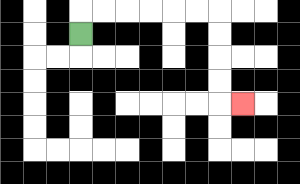{'start': '[3, 1]', 'end': '[10, 4]', 'path_directions': 'U,R,R,R,R,R,R,D,D,D,D,R', 'path_coordinates': '[[3, 1], [3, 0], [4, 0], [5, 0], [6, 0], [7, 0], [8, 0], [9, 0], [9, 1], [9, 2], [9, 3], [9, 4], [10, 4]]'}